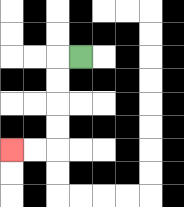{'start': '[3, 2]', 'end': '[0, 6]', 'path_directions': 'L,D,D,D,D,L,L', 'path_coordinates': '[[3, 2], [2, 2], [2, 3], [2, 4], [2, 5], [2, 6], [1, 6], [0, 6]]'}